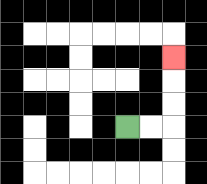{'start': '[5, 5]', 'end': '[7, 2]', 'path_directions': 'R,R,U,U,U', 'path_coordinates': '[[5, 5], [6, 5], [7, 5], [7, 4], [7, 3], [7, 2]]'}